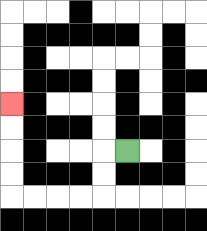{'start': '[5, 6]', 'end': '[0, 4]', 'path_directions': 'L,D,D,L,L,L,L,U,U,U,U', 'path_coordinates': '[[5, 6], [4, 6], [4, 7], [4, 8], [3, 8], [2, 8], [1, 8], [0, 8], [0, 7], [0, 6], [0, 5], [0, 4]]'}